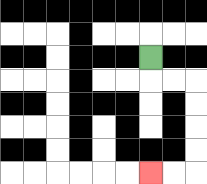{'start': '[6, 2]', 'end': '[6, 7]', 'path_directions': 'D,R,R,D,D,D,D,L,L', 'path_coordinates': '[[6, 2], [6, 3], [7, 3], [8, 3], [8, 4], [8, 5], [8, 6], [8, 7], [7, 7], [6, 7]]'}